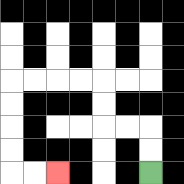{'start': '[6, 7]', 'end': '[2, 7]', 'path_directions': 'U,U,L,L,U,U,L,L,L,L,D,D,D,D,R,R', 'path_coordinates': '[[6, 7], [6, 6], [6, 5], [5, 5], [4, 5], [4, 4], [4, 3], [3, 3], [2, 3], [1, 3], [0, 3], [0, 4], [0, 5], [0, 6], [0, 7], [1, 7], [2, 7]]'}